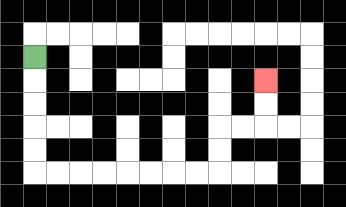{'start': '[1, 2]', 'end': '[11, 3]', 'path_directions': 'D,D,D,D,D,R,R,R,R,R,R,R,R,U,U,R,R,U,U', 'path_coordinates': '[[1, 2], [1, 3], [1, 4], [1, 5], [1, 6], [1, 7], [2, 7], [3, 7], [4, 7], [5, 7], [6, 7], [7, 7], [8, 7], [9, 7], [9, 6], [9, 5], [10, 5], [11, 5], [11, 4], [11, 3]]'}